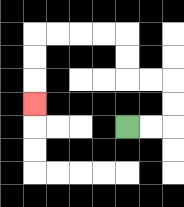{'start': '[5, 5]', 'end': '[1, 4]', 'path_directions': 'R,R,U,U,L,L,U,U,L,L,L,L,D,D,D', 'path_coordinates': '[[5, 5], [6, 5], [7, 5], [7, 4], [7, 3], [6, 3], [5, 3], [5, 2], [5, 1], [4, 1], [3, 1], [2, 1], [1, 1], [1, 2], [1, 3], [1, 4]]'}